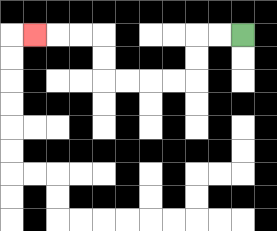{'start': '[10, 1]', 'end': '[1, 1]', 'path_directions': 'L,L,D,D,L,L,L,L,U,U,L,L,L', 'path_coordinates': '[[10, 1], [9, 1], [8, 1], [8, 2], [8, 3], [7, 3], [6, 3], [5, 3], [4, 3], [4, 2], [4, 1], [3, 1], [2, 1], [1, 1]]'}